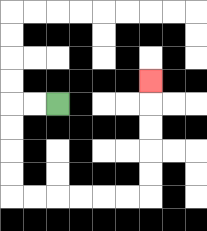{'start': '[2, 4]', 'end': '[6, 3]', 'path_directions': 'L,L,D,D,D,D,R,R,R,R,R,R,U,U,U,U,U', 'path_coordinates': '[[2, 4], [1, 4], [0, 4], [0, 5], [0, 6], [0, 7], [0, 8], [1, 8], [2, 8], [3, 8], [4, 8], [5, 8], [6, 8], [6, 7], [6, 6], [6, 5], [6, 4], [6, 3]]'}